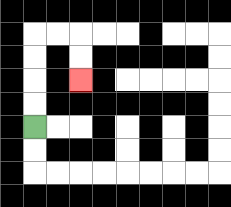{'start': '[1, 5]', 'end': '[3, 3]', 'path_directions': 'U,U,U,U,R,R,D,D', 'path_coordinates': '[[1, 5], [1, 4], [1, 3], [1, 2], [1, 1], [2, 1], [3, 1], [3, 2], [3, 3]]'}